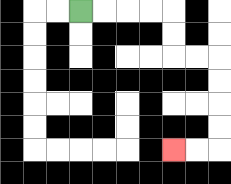{'start': '[3, 0]', 'end': '[7, 6]', 'path_directions': 'R,R,R,R,D,D,R,R,D,D,D,D,L,L', 'path_coordinates': '[[3, 0], [4, 0], [5, 0], [6, 0], [7, 0], [7, 1], [7, 2], [8, 2], [9, 2], [9, 3], [9, 4], [9, 5], [9, 6], [8, 6], [7, 6]]'}